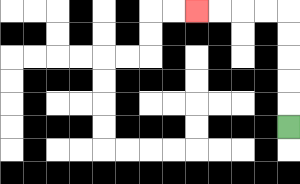{'start': '[12, 5]', 'end': '[8, 0]', 'path_directions': 'U,U,U,U,U,L,L,L,L', 'path_coordinates': '[[12, 5], [12, 4], [12, 3], [12, 2], [12, 1], [12, 0], [11, 0], [10, 0], [9, 0], [8, 0]]'}